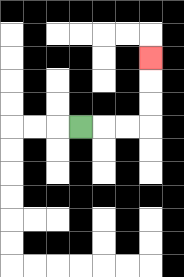{'start': '[3, 5]', 'end': '[6, 2]', 'path_directions': 'R,R,R,U,U,U', 'path_coordinates': '[[3, 5], [4, 5], [5, 5], [6, 5], [6, 4], [6, 3], [6, 2]]'}